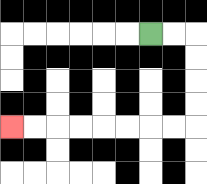{'start': '[6, 1]', 'end': '[0, 5]', 'path_directions': 'R,R,D,D,D,D,L,L,L,L,L,L,L,L', 'path_coordinates': '[[6, 1], [7, 1], [8, 1], [8, 2], [8, 3], [8, 4], [8, 5], [7, 5], [6, 5], [5, 5], [4, 5], [3, 5], [2, 5], [1, 5], [0, 5]]'}